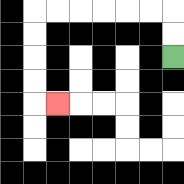{'start': '[7, 2]', 'end': '[2, 4]', 'path_directions': 'U,U,L,L,L,L,L,L,D,D,D,D,R', 'path_coordinates': '[[7, 2], [7, 1], [7, 0], [6, 0], [5, 0], [4, 0], [3, 0], [2, 0], [1, 0], [1, 1], [1, 2], [1, 3], [1, 4], [2, 4]]'}